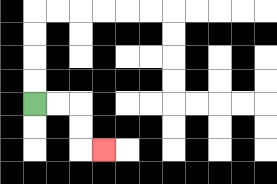{'start': '[1, 4]', 'end': '[4, 6]', 'path_directions': 'R,R,D,D,R', 'path_coordinates': '[[1, 4], [2, 4], [3, 4], [3, 5], [3, 6], [4, 6]]'}